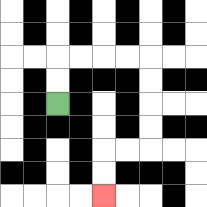{'start': '[2, 4]', 'end': '[4, 8]', 'path_directions': 'U,U,R,R,R,R,D,D,D,D,L,L,D,D', 'path_coordinates': '[[2, 4], [2, 3], [2, 2], [3, 2], [4, 2], [5, 2], [6, 2], [6, 3], [6, 4], [6, 5], [6, 6], [5, 6], [4, 6], [4, 7], [4, 8]]'}